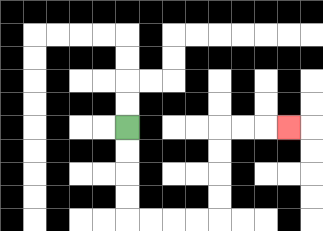{'start': '[5, 5]', 'end': '[12, 5]', 'path_directions': 'D,D,D,D,R,R,R,R,U,U,U,U,R,R,R', 'path_coordinates': '[[5, 5], [5, 6], [5, 7], [5, 8], [5, 9], [6, 9], [7, 9], [8, 9], [9, 9], [9, 8], [9, 7], [9, 6], [9, 5], [10, 5], [11, 5], [12, 5]]'}